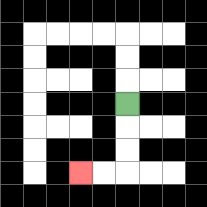{'start': '[5, 4]', 'end': '[3, 7]', 'path_directions': 'D,D,D,L,L', 'path_coordinates': '[[5, 4], [5, 5], [5, 6], [5, 7], [4, 7], [3, 7]]'}